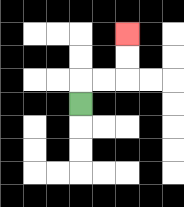{'start': '[3, 4]', 'end': '[5, 1]', 'path_directions': 'U,R,R,U,U', 'path_coordinates': '[[3, 4], [3, 3], [4, 3], [5, 3], [5, 2], [5, 1]]'}